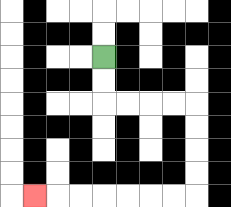{'start': '[4, 2]', 'end': '[1, 8]', 'path_directions': 'D,D,R,R,R,R,D,D,D,D,L,L,L,L,L,L,L', 'path_coordinates': '[[4, 2], [4, 3], [4, 4], [5, 4], [6, 4], [7, 4], [8, 4], [8, 5], [8, 6], [8, 7], [8, 8], [7, 8], [6, 8], [5, 8], [4, 8], [3, 8], [2, 8], [1, 8]]'}